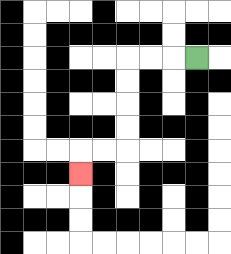{'start': '[8, 2]', 'end': '[3, 7]', 'path_directions': 'L,L,L,D,D,D,D,L,L,D', 'path_coordinates': '[[8, 2], [7, 2], [6, 2], [5, 2], [5, 3], [5, 4], [5, 5], [5, 6], [4, 6], [3, 6], [3, 7]]'}